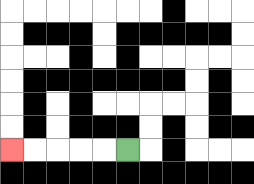{'start': '[5, 6]', 'end': '[0, 6]', 'path_directions': 'L,L,L,L,L', 'path_coordinates': '[[5, 6], [4, 6], [3, 6], [2, 6], [1, 6], [0, 6]]'}